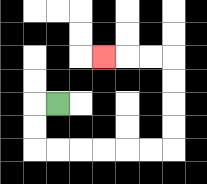{'start': '[2, 4]', 'end': '[4, 2]', 'path_directions': 'L,D,D,R,R,R,R,R,R,U,U,U,U,L,L,L', 'path_coordinates': '[[2, 4], [1, 4], [1, 5], [1, 6], [2, 6], [3, 6], [4, 6], [5, 6], [6, 6], [7, 6], [7, 5], [7, 4], [7, 3], [7, 2], [6, 2], [5, 2], [4, 2]]'}